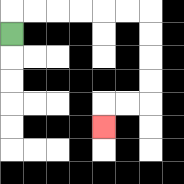{'start': '[0, 1]', 'end': '[4, 5]', 'path_directions': 'U,R,R,R,R,R,R,D,D,D,D,L,L,D', 'path_coordinates': '[[0, 1], [0, 0], [1, 0], [2, 0], [3, 0], [4, 0], [5, 0], [6, 0], [6, 1], [6, 2], [6, 3], [6, 4], [5, 4], [4, 4], [4, 5]]'}